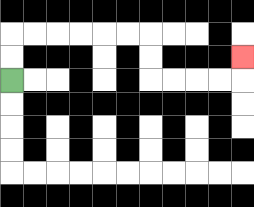{'start': '[0, 3]', 'end': '[10, 2]', 'path_directions': 'U,U,R,R,R,R,R,R,D,D,R,R,R,R,U', 'path_coordinates': '[[0, 3], [0, 2], [0, 1], [1, 1], [2, 1], [3, 1], [4, 1], [5, 1], [6, 1], [6, 2], [6, 3], [7, 3], [8, 3], [9, 3], [10, 3], [10, 2]]'}